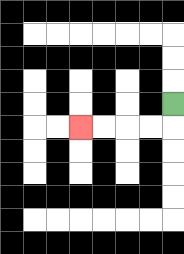{'start': '[7, 4]', 'end': '[3, 5]', 'path_directions': 'D,L,L,L,L', 'path_coordinates': '[[7, 4], [7, 5], [6, 5], [5, 5], [4, 5], [3, 5]]'}